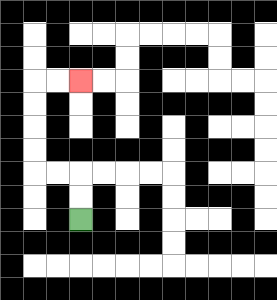{'start': '[3, 9]', 'end': '[3, 3]', 'path_directions': 'U,U,L,L,U,U,U,U,R,R', 'path_coordinates': '[[3, 9], [3, 8], [3, 7], [2, 7], [1, 7], [1, 6], [1, 5], [1, 4], [1, 3], [2, 3], [3, 3]]'}